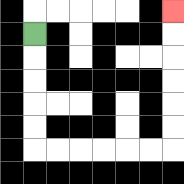{'start': '[1, 1]', 'end': '[7, 0]', 'path_directions': 'D,D,D,D,D,R,R,R,R,R,R,U,U,U,U,U,U', 'path_coordinates': '[[1, 1], [1, 2], [1, 3], [1, 4], [1, 5], [1, 6], [2, 6], [3, 6], [4, 6], [5, 6], [6, 6], [7, 6], [7, 5], [7, 4], [7, 3], [7, 2], [7, 1], [7, 0]]'}